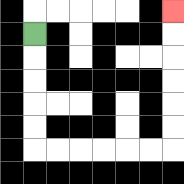{'start': '[1, 1]', 'end': '[7, 0]', 'path_directions': 'D,D,D,D,D,R,R,R,R,R,R,U,U,U,U,U,U', 'path_coordinates': '[[1, 1], [1, 2], [1, 3], [1, 4], [1, 5], [1, 6], [2, 6], [3, 6], [4, 6], [5, 6], [6, 6], [7, 6], [7, 5], [7, 4], [7, 3], [7, 2], [7, 1], [7, 0]]'}